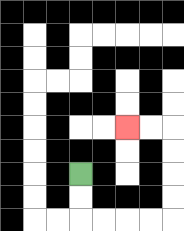{'start': '[3, 7]', 'end': '[5, 5]', 'path_directions': 'D,D,R,R,R,R,U,U,U,U,L,L', 'path_coordinates': '[[3, 7], [3, 8], [3, 9], [4, 9], [5, 9], [6, 9], [7, 9], [7, 8], [7, 7], [7, 6], [7, 5], [6, 5], [5, 5]]'}